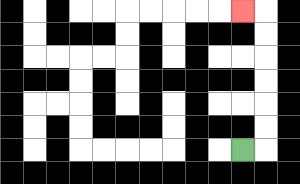{'start': '[10, 6]', 'end': '[10, 0]', 'path_directions': 'R,U,U,U,U,U,U,L', 'path_coordinates': '[[10, 6], [11, 6], [11, 5], [11, 4], [11, 3], [11, 2], [11, 1], [11, 0], [10, 0]]'}